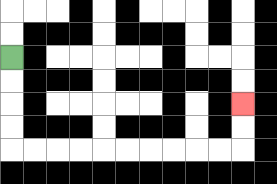{'start': '[0, 2]', 'end': '[10, 4]', 'path_directions': 'D,D,D,D,R,R,R,R,R,R,R,R,R,R,U,U', 'path_coordinates': '[[0, 2], [0, 3], [0, 4], [0, 5], [0, 6], [1, 6], [2, 6], [3, 6], [4, 6], [5, 6], [6, 6], [7, 6], [8, 6], [9, 6], [10, 6], [10, 5], [10, 4]]'}